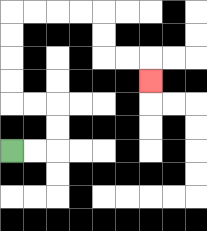{'start': '[0, 6]', 'end': '[6, 3]', 'path_directions': 'R,R,U,U,L,L,U,U,U,U,R,R,R,R,D,D,R,R,D', 'path_coordinates': '[[0, 6], [1, 6], [2, 6], [2, 5], [2, 4], [1, 4], [0, 4], [0, 3], [0, 2], [0, 1], [0, 0], [1, 0], [2, 0], [3, 0], [4, 0], [4, 1], [4, 2], [5, 2], [6, 2], [6, 3]]'}